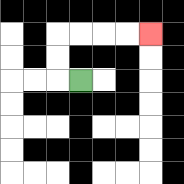{'start': '[3, 3]', 'end': '[6, 1]', 'path_directions': 'L,U,U,R,R,R,R', 'path_coordinates': '[[3, 3], [2, 3], [2, 2], [2, 1], [3, 1], [4, 1], [5, 1], [6, 1]]'}